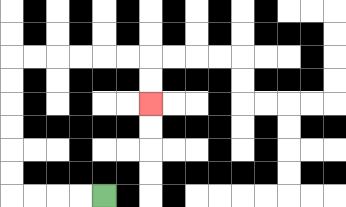{'start': '[4, 8]', 'end': '[6, 4]', 'path_directions': 'L,L,L,L,U,U,U,U,U,U,R,R,R,R,R,R,D,D', 'path_coordinates': '[[4, 8], [3, 8], [2, 8], [1, 8], [0, 8], [0, 7], [0, 6], [0, 5], [0, 4], [0, 3], [0, 2], [1, 2], [2, 2], [3, 2], [4, 2], [5, 2], [6, 2], [6, 3], [6, 4]]'}